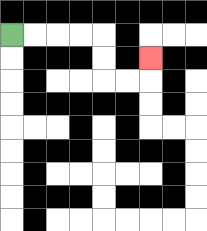{'start': '[0, 1]', 'end': '[6, 2]', 'path_directions': 'R,R,R,R,D,D,R,R,U', 'path_coordinates': '[[0, 1], [1, 1], [2, 1], [3, 1], [4, 1], [4, 2], [4, 3], [5, 3], [6, 3], [6, 2]]'}